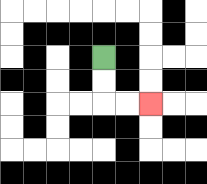{'start': '[4, 2]', 'end': '[6, 4]', 'path_directions': 'D,D,R,R', 'path_coordinates': '[[4, 2], [4, 3], [4, 4], [5, 4], [6, 4]]'}